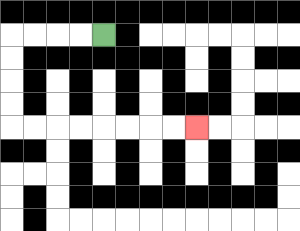{'start': '[4, 1]', 'end': '[8, 5]', 'path_directions': 'L,L,L,L,D,D,D,D,R,R,R,R,R,R,R,R', 'path_coordinates': '[[4, 1], [3, 1], [2, 1], [1, 1], [0, 1], [0, 2], [0, 3], [0, 4], [0, 5], [1, 5], [2, 5], [3, 5], [4, 5], [5, 5], [6, 5], [7, 5], [8, 5]]'}